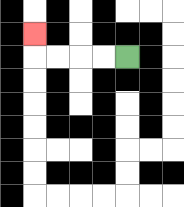{'start': '[5, 2]', 'end': '[1, 1]', 'path_directions': 'L,L,L,L,U', 'path_coordinates': '[[5, 2], [4, 2], [3, 2], [2, 2], [1, 2], [1, 1]]'}